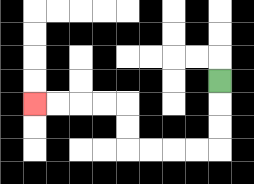{'start': '[9, 3]', 'end': '[1, 4]', 'path_directions': 'D,D,D,L,L,L,L,U,U,L,L,L,L', 'path_coordinates': '[[9, 3], [9, 4], [9, 5], [9, 6], [8, 6], [7, 6], [6, 6], [5, 6], [5, 5], [5, 4], [4, 4], [3, 4], [2, 4], [1, 4]]'}